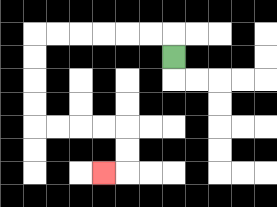{'start': '[7, 2]', 'end': '[4, 7]', 'path_directions': 'U,L,L,L,L,L,L,D,D,D,D,R,R,R,R,D,D,L', 'path_coordinates': '[[7, 2], [7, 1], [6, 1], [5, 1], [4, 1], [3, 1], [2, 1], [1, 1], [1, 2], [1, 3], [1, 4], [1, 5], [2, 5], [3, 5], [4, 5], [5, 5], [5, 6], [5, 7], [4, 7]]'}